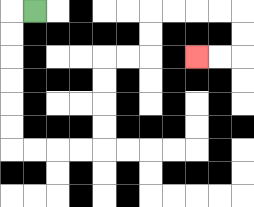{'start': '[1, 0]', 'end': '[8, 2]', 'path_directions': 'L,D,D,D,D,D,D,R,R,R,R,U,U,U,U,R,R,U,U,R,R,R,R,D,D,L,L', 'path_coordinates': '[[1, 0], [0, 0], [0, 1], [0, 2], [0, 3], [0, 4], [0, 5], [0, 6], [1, 6], [2, 6], [3, 6], [4, 6], [4, 5], [4, 4], [4, 3], [4, 2], [5, 2], [6, 2], [6, 1], [6, 0], [7, 0], [8, 0], [9, 0], [10, 0], [10, 1], [10, 2], [9, 2], [8, 2]]'}